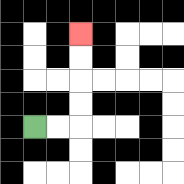{'start': '[1, 5]', 'end': '[3, 1]', 'path_directions': 'R,R,U,U,U,U', 'path_coordinates': '[[1, 5], [2, 5], [3, 5], [3, 4], [3, 3], [3, 2], [3, 1]]'}